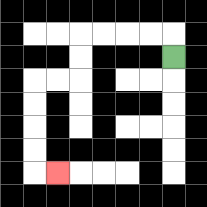{'start': '[7, 2]', 'end': '[2, 7]', 'path_directions': 'U,L,L,L,L,D,D,L,L,D,D,D,D,R', 'path_coordinates': '[[7, 2], [7, 1], [6, 1], [5, 1], [4, 1], [3, 1], [3, 2], [3, 3], [2, 3], [1, 3], [1, 4], [1, 5], [1, 6], [1, 7], [2, 7]]'}